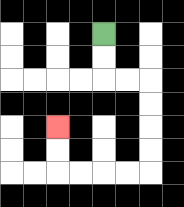{'start': '[4, 1]', 'end': '[2, 5]', 'path_directions': 'D,D,R,R,D,D,D,D,L,L,L,L,U,U', 'path_coordinates': '[[4, 1], [4, 2], [4, 3], [5, 3], [6, 3], [6, 4], [6, 5], [6, 6], [6, 7], [5, 7], [4, 7], [3, 7], [2, 7], [2, 6], [2, 5]]'}